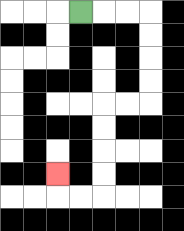{'start': '[3, 0]', 'end': '[2, 7]', 'path_directions': 'R,R,R,D,D,D,D,L,L,D,D,D,D,L,L,U', 'path_coordinates': '[[3, 0], [4, 0], [5, 0], [6, 0], [6, 1], [6, 2], [6, 3], [6, 4], [5, 4], [4, 4], [4, 5], [4, 6], [4, 7], [4, 8], [3, 8], [2, 8], [2, 7]]'}